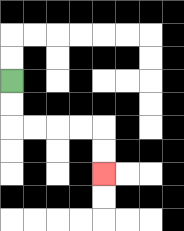{'start': '[0, 3]', 'end': '[4, 7]', 'path_directions': 'D,D,R,R,R,R,D,D', 'path_coordinates': '[[0, 3], [0, 4], [0, 5], [1, 5], [2, 5], [3, 5], [4, 5], [4, 6], [4, 7]]'}